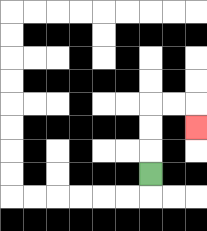{'start': '[6, 7]', 'end': '[8, 5]', 'path_directions': 'U,U,U,R,R,D', 'path_coordinates': '[[6, 7], [6, 6], [6, 5], [6, 4], [7, 4], [8, 4], [8, 5]]'}